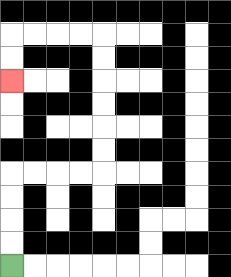{'start': '[0, 11]', 'end': '[0, 3]', 'path_directions': 'U,U,U,U,R,R,R,R,U,U,U,U,U,U,L,L,L,L,D,D', 'path_coordinates': '[[0, 11], [0, 10], [0, 9], [0, 8], [0, 7], [1, 7], [2, 7], [3, 7], [4, 7], [4, 6], [4, 5], [4, 4], [4, 3], [4, 2], [4, 1], [3, 1], [2, 1], [1, 1], [0, 1], [0, 2], [0, 3]]'}